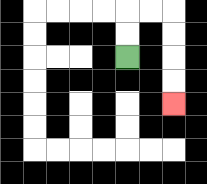{'start': '[5, 2]', 'end': '[7, 4]', 'path_directions': 'U,U,R,R,D,D,D,D', 'path_coordinates': '[[5, 2], [5, 1], [5, 0], [6, 0], [7, 0], [7, 1], [7, 2], [7, 3], [7, 4]]'}